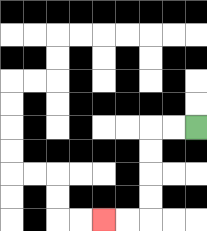{'start': '[8, 5]', 'end': '[4, 9]', 'path_directions': 'L,L,D,D,D,D,L,L', 'path_coordinates': '[[8, 5], [7, 5], [6, 5], [6, 6], [6, 7], [6, 8], [6, 9], [5, 9], [4, 9]]'}